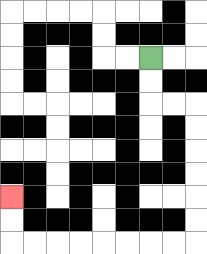{'start': '[6, 2]', 'end': '[0, 8]', 'path_directions': 'D,D,R,R,D,D,D,D,D,D,L,L,L,L,L,L,L,L,U,U', 'path_coordinates': '[[6, 2], [6, 3], [6, 4], [7, 4], [8, 4], [8, 5], [8, 6], [8, 7], [8, 8], [8, 9], [8, 10], [7, 10], [6, 10], [5, 10], [4, 10], [3, 10], [2, 10], [1, 10], [0, 10], [0, 9], [0, 8]]'}